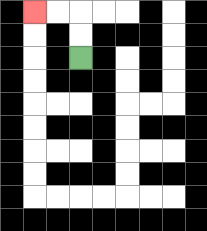{'start': '[3, 2]', 'end': '[1, 0]', 'path_directions': 'U,U,L,L', 'path_coordinates': '[[3, 2], [3, 1], [3, 0], [2, 0], [1, 0]]'}